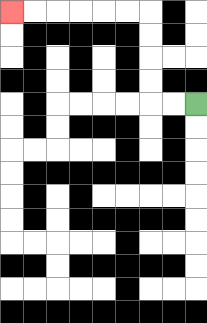{'start': '[8, 4]', 'end': '[0, 0]', 'path_directions': 'L,L,U,U,U,U,L,L,L,L,L,L', 'path_coordinates': '[[8, 4], [7, 4], [6, 4], [6, 3], [6, 2], [6, 1], [6, 0], [5, 0], [4, 0], [3, 0], [2, 0], [1, 0], [0, 0]]'}